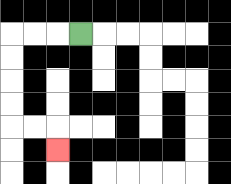{'start': '[3, 1]', 'end': '[2, 6]', 'path_directions': 'L,L,L,D,D,D,D,R,R,D', 'path_coordinates': '[[3, 1], [2, 1], [1, 1], [0, 1], [0, 2], [0, 3], [0, 4], [0, 5], [1, 5], [2, 5], [2, 6]]'}